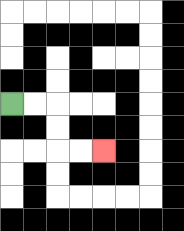{'start': '[0, 4]', 'end': '[4, 6]', 'path_directions': 'R,R,D,D,R,R', 'path_coordinates': '[[0, 4], [1, 4], [2, 4], [2, 5], [2, 6], [3, 6], [4, 6]]'}